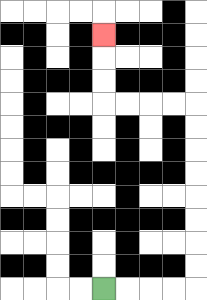{'start': '[4, 12]', 'end': '[4, 1]', 'path_directions': 'R,R,R,R,U,U,U,U,U,U,U,U,L,L,L,L,U,U,U', 'path_coordinates': '[[4, 12], [5, 12], [6, 12], [7, 12], [8, 12], [8, 11], [8, 10], [8, 9], [8, 8], [8, 7], [8, 6], [8, 5], [8, 4], [7, 4], [6, 4], [5, 4], [4, 4], [4, 3], [4, 2], [4, 1]]'}